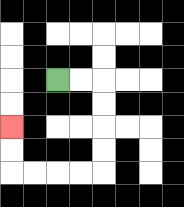{'start': '[2, 3]', 'end': '[0, 5]', 'path_directions': 'R,R,D,D,D,D,L,L,L,L,U,U', 'path_coordinates': '[[2, 3], [3, 3], [4, 3], [4, 4], [4, 5], [4, 6], [4, 7], [3, 7], [2, 7], [1, 7], [0, 7], [0, 6], [0, 5]]'}